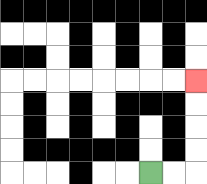{'start': '[6, 7]', 'end': '[8, 3]', 'path_directions': 'R,R,U,U,U,U', 'path_coordinates': '[[6, 7], [7, 7], [8, 7], [8, 6], [8, 5], [8, 4], [8, 3]]'}